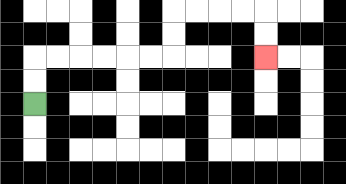{'start': '[1, 4]', 'end': '[11, 2]', 'path_directions': 'U,U,R,R,R,R,R,R,U,U,R,R,R,R,D,D', 'path_coordinates': '[[1, 4], [1, 3], [1, 2], [2, 2], [3, 2], [4, 2], [5, 2], [6, 2], [7, 2], [7, 1], [7, 0], [8, 0], [9, 0], [10, 0], [11, 0], [11, 1], [11, 2]]'}